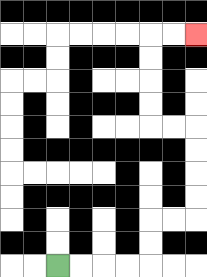{'start': '[2, 11]', 'end': '[8, 1]', 'path_directions': 'R,R,R,R,U,U,R,R,U,U,U,U,L,L,U,U,U,U,R,R', 'path_coordinates': '[[2, 11], [3, 11], [4, 11], [5, 11], [6, 11], [6, 10], [6, 9], [7, 9], [8, 9], [8, 8], [8, 7], [8, 6], [8, 5], [7, 5], [6, 5], [6, 4], [6, 3], [6, 2], [6, 1], [7, 1], [8, 1]]'}